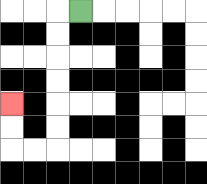{'start': '[3, 0]', 'end': '[0, 4]', 'path_directions': 'L,D,D,D,D,D,D,L,L,U,U', 'path_coordinates': '[[3, 0], [2, 0], [2, 1], [2, 2], [2, 3], [2, 4], [2, 5], [2, 6], [1, 6], [0, 6], [0, 5], [0, 4]]'}